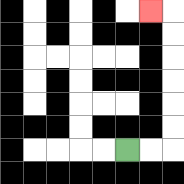{'start': '[5, 6]', 'end': '[6, 0]', 'path_directions': 'R,R,U,U,U,U,U,U,L', 'path_coordinates': '[[5, 6], [6, 6], [7, 6], [7, 5], [7, 4], [7, 3], [7, 2], [7, 1], [7, 0], [6, 0]]'}